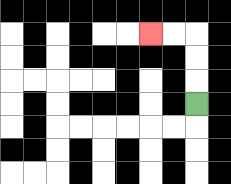{'start': '[8, 4]', 'end': '[6, 1]', 'path_directions': 'U,U,U,L,L', 'path_coordinates': '[[8, 4], [8, 3], [8, 2], [8, 1], [7, 1], [6, 1]]'}